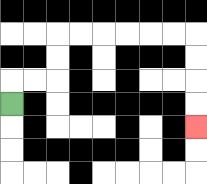{'start': '[0, 4]', 'end': '[8, 5]', 'path_directions': 'U,R,R,U,U,R,R,R,R,R,R,D,D,D,D', 'path_coordinates': '[[0, 4], [0, 3], [1, 3], [2, 3], [2, 2], [2, 1], [3, 1], [4, 1], [5, 1], [6, 1], [7, 1], [8, 1], [8, 2], [8, 3], [8, 4], [8, 5]]'}